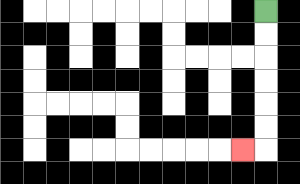{'start': '[11, 0]', 'end': '[10, 6]', 'path_directions': 'D,D,D,D,D,D,L', 'path_coordinates': '[[11, 0], [11, 1], [11, 2], [11, 3], [11, 4], [11, 5], [11, 6], [10, 6]]'}